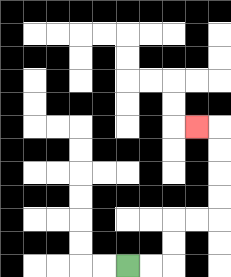{'start': '[5, 11]', 'end': '[8, 5]', 'path_directions': 'R,R,U,U,R,R,U,U,U,U,L', 'path_coordinates': '[[5, 11], [6, 11], [7, 11], [7, 10], [7, 9], [8, 9], [9, 9], [9, 8], [9, 7], [9, 6], [9, 5], [8, 5]]'}